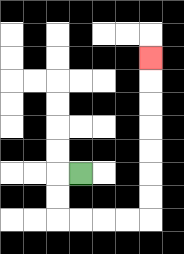{'start': '[3, 7]', 'end': '[6, 2]', 'path_directions': 'L,D,D,R,R,R,R,U,U,U,U,U,U,U', 'path_coordinates': '[[3, 7], [2, 7], [2, 8], [2, 9], [3, 9], [4, 9], [5, 9], [6, 9], [6, 8], [6, 7], [6, 6], [6, 5], [6, 4], [6, 3], [6, 2]]'}